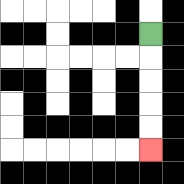{'start': '[6, 1]', 'end': '[6, 6]', 'path_directions': 'D,D,D,D,D', 'path_coordinates': '[[6, 1], [6, 2], [6, 3], [6, 4], [6, 5], [6, 6]]'}